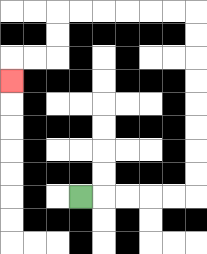{'start': '[3, 8]', 'end': '[0, 3]', 'path_directions': 'R,R,R,R,R,U,U,U,U,U,U,U,U,L,L,L,L,L,L,D,D,L,L,D', 'path_coordinates': '[[3, 8], [4, 8], [5, 8], [6, 8], [7, 8], [8, 8], [8, 7], [8, 6], [8, 5], [8, 4], [8, 3], [8, 2], [8, 1], [8, 0], [7, 0], [6, 0], [5, 0], [4, 0], [3, 0], [2, 0], [2, 1], [2, 2], [1, 2], [0, 2], [0, 3]]'}